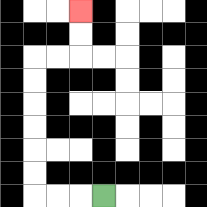{'start': '[4, 8]', 'end': '[3, 0]', 'path_directions': 'L,L,L,U,U,U,U,U,U,R,R,U,U', 'path_coordinates': '[[4, 8], [3, 8], [2, 8], [1, 8], [1, 7], [1, 6], [1, 5], [1, 4], [1, 3], [1, 2], [2, 2], [3, 2], [3, 1], [3, 0]]'}